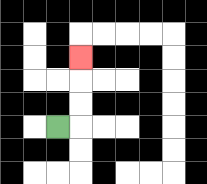{'start': '[2, 5]', 'end': '[3, 2]', 'path_directions': 'R,U,U,U', 'path_coordinates': '[[2, 5], [3, 5], [3, 4], [3, 3], [3, 2]]'}